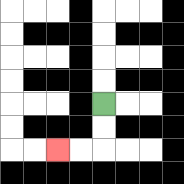{'start': '[4, 4]', 'end': '[2, 6]', 'path_directions': 'D,D,L,L', 'path_coordinates': '[[4, 4], [4, 5], [4, 6], [3, 6], [2, 6]]'}